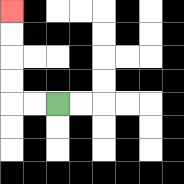{'start': '[2, 4]', 'end': '[0, 0]', 'path_directions': 'L,L,U,U,U,U', 'path_coordinates': '[[2, 4], [1, 4], [0, 4], [0, 3], [0, 2], [0, 1], [0, 0]]'}